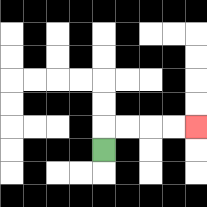{'start': '[4, 6]', 'end': '[8, 5]', 'path_directions': 'U,R,R,R,R', 'path_coordinates': '[[4, 6], [4, 5], [5, 5], [6, 5], [7, 5], [8, 5]]'}